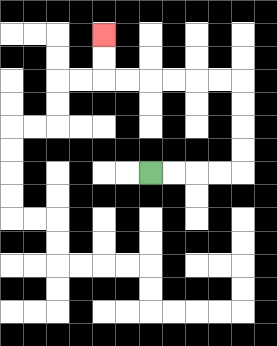{'start': '[6, 7]', 'end': '[4, 1]', 'path_directions': 'R,R,R,R,U,U,U,U,L,L,L,L,L,L,U,U', 'path_coordinates': '[[6, 7], [7, 7], [8, 7], [9, 7], [10, 7], [10, 6], [10, 5], [10, 4], [10, 3], [9, 3], [8, 3], [7, 3], [6, 3], [5, 3], [4, 3], [4, 2], [4, 1]]'}